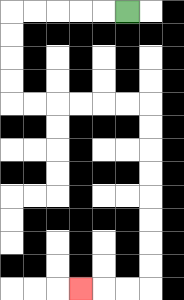{'start': '[5, 0]', 'end': '[3, 12]', 'path_directions': 'L,L,L,L,L,D,D,D,D,R,R,R,R,R,R,D,D,D,D,D,D,D,D,L,L,L', 'path_coordinates': '[[5, 0], [4, 0], [3, 0], [2, 0], [1, 0], [0, 0], [0, 1], [0, 2], [0, 3], [0, 4], [1, 4], [2, 4], [3, 4], [4, 4], [5, 4], [6, 4], [6, 5], [6, 6], [6, 7], [6, 8], [6, 9], [6, 10], [6, 11], [6, 12], [5, 12], [4, 12], [3, 12]]'}